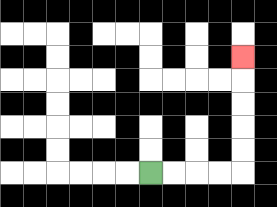{'start': '[6, 7]', 'end': '[10, 2]', 'path_directions': 'R,R,R,R,U,U,U,U,U', 'path_coordinates': '[[6, 7], [7, 7], [8, 7], [9, 7], [10, 7], [10, 6], [10, 5], [10, 4], [10, 3], [10, 2]]'}